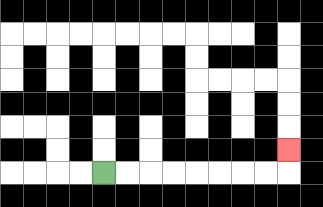{'start': '[4, 7]', 'end': '[12, 6]', 'path_directions': 'R,R,R,R,R,R,R,R,U', 'path_coordinates': '[[4, 7], [5, 7], [6, 7], [7, 7], [8, 7], [9, 7], [10, 7], [11, 7], [12, 7], [12, 6]]'}